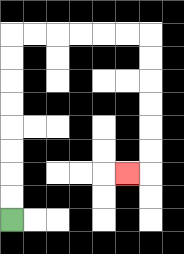{'start': '[0, 9]', 'end': '[5, 7]', 'path_directions': 'U,U,U,U,U,U,U,U,R,R,R,R,R,R,D,D,D,D,D,D,L', 'path_coordinates': '[[0, 9], [0, 8], [0, 7], [0, 6], [0, 5], [0, 4], [0, 3], [0, 2], [0, 1], [1, 1], [2, 1], [3, 1], [4, 1], [5, 1], [6, 1], [6, 2], [6, 3], [6, 4], [6, 5], [6, 6], [6, 7], [5, 7]]'}